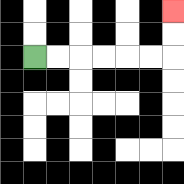{'start': '[1, 2]', 'end': '[7, 0]', 'path_directions': 'R,R,R,R,R,R,U,U', 'path_coordinates': '[[1, 2], [2, 2], [3, 2], [4, 2], [5, 2], [6, 2], [7, 2], [7, 1], [7, 0]]'}